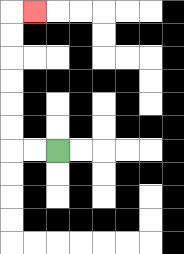{'start': '[2, 6]', 'end': '[1, 0]', 'path_directions': 'L,L,U,U,U,U,U,U,R', 'path_coordinates': '[[2, 6], [1, 6], [0, 6], [0, 5], [0, 4], [0, 3], [0, 2], [0, 1], [0, 0], [1, 0]]'}